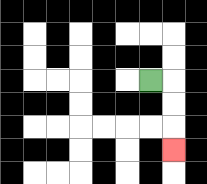{'start': '[6, 3]', 'end': '[7, 6]', 'path_directions': 'R,D,D,D', 'path_coordinates': '[[6, 3], [7, 3], [7, 4], [7, 5], [7, 6]]'}